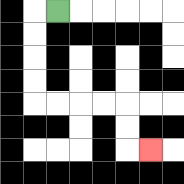{'start': '[2, 0]', 'end': '[6, 6]', 'path_directions': 'L,D,D,D,D,R,R,R,R,D,D,R', 'path_coordinates': '[[2, 0], [1, 0], [1, 1], [1, 2], [1, 3], [1, 4], [2, 4], [3, 4], [4, 4], [5, 4], [5, 5], [5, 6], [6, 6]]'}